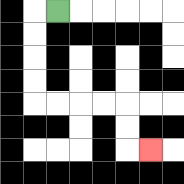{'start': '[2, 0]', 'end': '[6, 6]', 'path_directions': 'L,D,D,D,D,R,R,R,R,D,D,R', 'path_coordinates': '[[2, 0], [1, 0], [1, 1], [1, 2], [1, 3], [1, 4], [2, 4], [3, 4], [4, 4], [5, 4], [5, 5], [5, 6], [6, 6]]'}